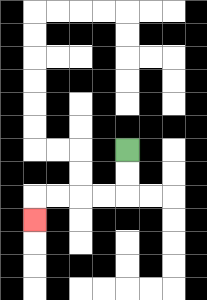{'start': '[5, 6]', 'end': '[1, 9]', 'path_directions': 'D,D,L,L,L,L,D', 'path_coordinates': '[[5, 6], [5, 7], [5, 8], [4, 8], [3, 8], [2, 8], [1, 8], [1, 9]]'}